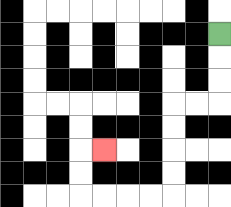{'start': '[9, 1]', 'end': '[4, 6]', 'path_directions': 'D,D,D,L,L,D,D,D,D,L,L,L,L,U,U,R', 'path_coordinates': '[[9, 1], [9, 2], [9, 3], [9, 4], [8, 4], [7, 4], [7, 5], [7, 6], [7, 7], [7, 8], [6, 8], [5, 8], [4, 8], [3, 8], [3, 7], [3, 6], [4, 6]]'}